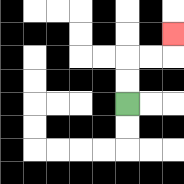{'start': '[5, 4]', 'end': '[7, 1]', 'path_directions': 'U,U,R,R,U', 'path_coordinates': '[[5, 4], [5, 3], [5, 2], [6, 2], [7, 2], [7, 1]]'}